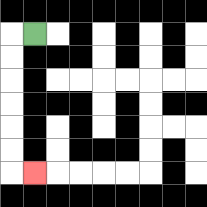{'start': '[1, 1]', 'end': '[1, 7]', 'path_directions': 'L,D,D,D,D,D,D,R', 'path_coordinates': '[[1, 1], [0, 1], [0, 2], [0, 3], [0, 4], [0, 5], [0, 6], [0, 7], [1, 7]]'}